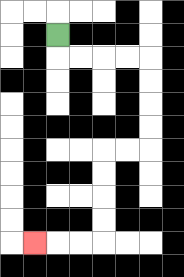{'start': '[2, 1]', 'end': '[1, 10]', 'path_directions': 'D,R,R,R,R,D,D,D,D,L,L,D,D,D,D,L,L,L', 'path_coordinates': '[[2, 1], [2, 2], [3, 2], [4, 2], [5, 2], [6, 2], [6, 3], [6, 4], [6, 5], [6, 6], [5, 6], [4, 6], [4, 7], [4, 8], [4, 9], [4, 10], [3, 10], [2, 10], [1, 10]]'}